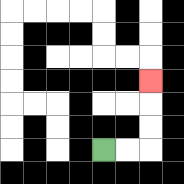{'start': '[4, 6]', 'end': '[6, 3]', 'path_directions': 'R,R,U,U,U', 'path_coordinates': '[[4, 6], [5, 6], [6, 6], [6, 5], [6, 4], [6, 3]]'}